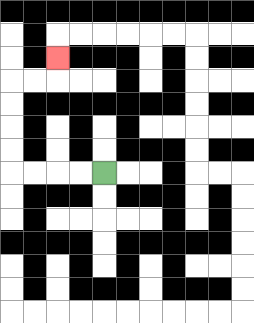{'start': '[4, 7]', 'end': '[2, 2]', 'path_directions': 'L,L,L,L,U,U,U,U,R,R,U', 'path_coordinates': '[[4, 7], [3, 7], [2, 7], [1, 7], [0, 7], [0, 6], [0, 5], [0, 4], [0, 3], [1, 3], [2, 3], [2, 2]]'}